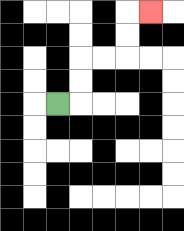{'start': '[2, 4]', 'end': '[6, 0]', 'path_directions': 'R,U,U,R,R,U,U,R', 'path_coordinates': '[[2, 4], [3, 4], [3, 3], [3, 2], [4, 2], [5, 2], [5, 1], [5, 0], [6, 0]]'}